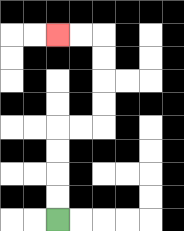{'start': '[2, 9]', 'end': '[2, 1]', 'path_directions': 'U,U,U,U,R,R,U,U,U,U,L,L', 'path_coordinates': '[[2, 9], [2, 8], [2, 7], [2, 6], [2, 5], [3, 5], [4, 5], [4, 4], [4, 3], [4, 2], [4, 1], [3, 1], [2, 1]]'}